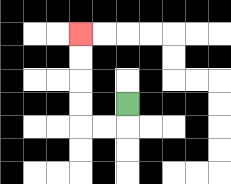{'start': '[5, 4]', 'end': '[3, 1]', 'path_directions': 'D,L,L,U,U,U,U', 'path_coordinates': '[[5, 4], [5, 5], [4, 5], [3, 5], [3, 4], [3, 3], [3, 2], [3, 1]]'}